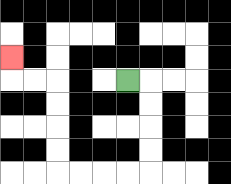{'start': '[5, 3]', 'end': '[0, 2]', 'path_directions': 'R,D,D,D,D,L,L,L,L,U,U,U,U,L,L,U', 'path_coordinates': '[[5, 3], [6, 3], [6, 4], [6, 5], [6, 6], [6, 7], [5, 7], [4, 7], [3, 7], [2, 7], [2, 6], [2, 5], [2, 4], [2, 3], [1, 3], [0, 3], [0, 2]]'}